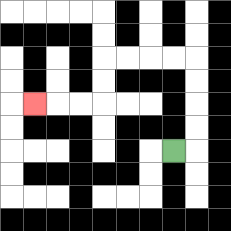{'start': '[7, 6]', 'end': '[1, 4]', 'path_directions': 'R,U,U,U,U,L,L,L,L,D,D,L,L,L', 'path_coordinates': '[[7, 6], [8, 6], [8, 5], [8, 4], [8, 3], [8, 2], [7, 2], [6, 2], [5, 2], [4, 2], [4, 3], [4, 4], [3, 4], [2, 4], [1, 4]]'}